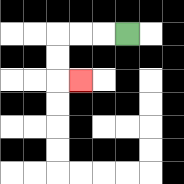{'start': '[5, 1]', 'end': '[3, 3]', 'path_directions': 'L,L,L,D,D,R', 'path_coordinates': '[[5, 1], [4, 1], [3, 1], [2, 1], [2, 2], [2, 3], [3, 3]]'}